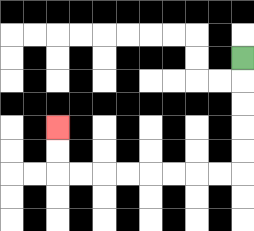{'start': '[10, 2]', 'end': '[2, 5]', 'path_directions': 'D,D,D,D,D,L,L,L,L,L,L,L,L,U,U', 'path_coordinates': '[[10, 2], [10, 3], [10, 4], [10, 5], [10, 6], [10, 7], [9, 7], [8, 7], [7, 7], [6, 7], [5, 7], [4, 7], [3, 7], [2, 7], [2, 6], [2, 5]]'}